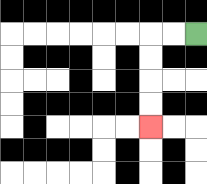{'start': '[8, 1]', 'end': '[6, 5]', 'path_directions': 'L,L,D,D,D,D', 'path_coordinates': '[[8, 1], [7, 1], [6, 1], [6, 2], [6, 3], [6, 4], [6, 5]]'}